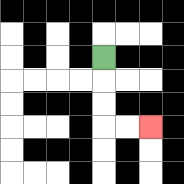{'start': '[4, 2]', 'end': '[6, 5]', 'path_directions': 'D,D,D,R,R', 'path_coordinates': '[[4, 2], [4, 3], [4, 4], [4, 5], [5, 5], [6, 5]]'}